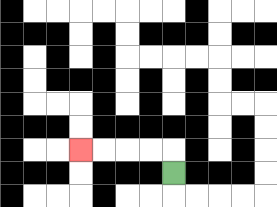{'start': '[7, 7]', 'end': '[3, 6]', 'path_directions': 'U,L,L,L,L', 'path_coordinates': '[[7, 7], [7, 6], [6, 6], [5, 6], [4, 6], [3, 6]]'}